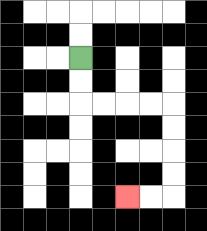{'start': '[3, 2]', 'end': '[5, 8]', 'path_directions': 'D,D,R,R,R,R,D,D,D,D,L,L', 'path_coordinates': '[[3, 2], [3, 3], [3, 4], [4, 4], [5, 4], [6, 4], [7, 4], [7, 5], [7, 6], [7, 7], [7, 8], [6, 8], [5, 8]]'}